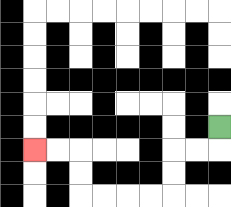{'start': '[9, 5]', 'end': '[1, 6]', 'path_directions': 'D,L,L,D,D,L,L,L,L,U,U,L,L', 'path_coordinates': '[[9, 5], [9, 6], [8, 6], [7, 6], [7, 7], [7, 8], [6, 8], [5, 8], [4, 8], [3, 8], [3, 7], [3, 6], [2, 6], [1, 6]]'}